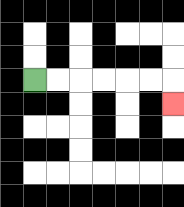{'start': '[1, 3]', 'end': '[7, 4]', 'path_directions': 'R,R,R,R,R,R,D', 'path_coordinates': '[[1, 3], [2, 3], [3, 3], [4, 3], [5, 3], [6, 3], [7, 3], [7, 4]]'}